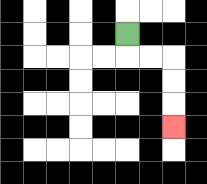{'start': '[5, 1]', 'end': '[7, 5]', 'path_directions': 'D,R,R,D,D,D', 'path_coordinates': '[[5, 1], [5, 2], [6, 2], [7, 2], [7, 3], [7, 4], [7, 5]]'}